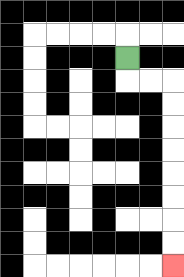{'start': '[5, 2]', 'end': '[7, 11]', 'path_directions': 'D,R,R,D,D,D,D,D,D,D,D', 'path_coordinates': '[[5, 2], [5, 3], [6, 3], [7, 3], [7, 4], [7, 5], [7, 6], [7, 7], [7, 8], [7, 9], [7, 10], [7, 11]]'}